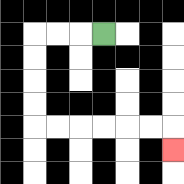{'start': '[4, 1]', 'end': '[7, 6]', 'path_directions': 'L,L,L,D,D,D,D,R,R,R,R,R,R,D', 'path_coordinates': '[[4, 1], [3, 1], [2, 1], [1, 1], [1, 2], [1, 3], [1, 4], [1, 5], [2, 5], [3, 5], [4, 5], [5, 5], [6, 5], [7, 5], [7, 6]]'}